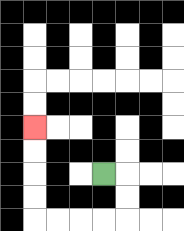{'start': '[4, 7]', 'end': '[1, 5]', 'path_directions': 'R,D,D,L,L,L,L,U,U,U,U', 'path_coordinates': '[[4, 7], [5, 7], [5, 8], [5, 9], [4, 9], [3, 9], [2, 9], [1, 9], [1, 8], [1, 7], [1, 6], [1, 5]]'}